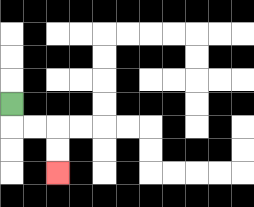{'start': '[0, 4]', 'end': '[2, 7]', 'path_directions': 'D,R,R,D,D', 'path_coordinates': '[[0, 4], [0, 5], [1, 5], [2, 5], [2, 6], [2, 7]]'}